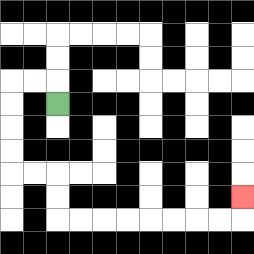{'start': '[2, 4]', 'end': '[10, 8]', 'path_directions': 'U,L,L,D,D,D,D,R,R,D,D,R,R,R,R,R,R,R,R,U', 'path_coordinates': '[[2, 4], [2, 3], [1, 3], [0, 3], [0, 4], [0, 5], [0, 6], [0, 7], [1, 7], [2, 7], [2, 8], [2, 9], [3, 9], [4, 9], [5, 9], [6, 9], [7, 9], [8, 9], [9, 9], [10, 9], [10, 8]]'}